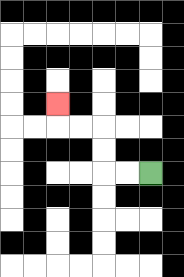{'start': '[6, 7]', 'end': '[2, 4]', 'path_directions': 'L,L,U,U,L,L,U', 'path_coordinates': '[[6, 7], [5, 7], [4, 7], [4, 6], [4, 5], [3, 5], [2, 5], [2, 4]]'}